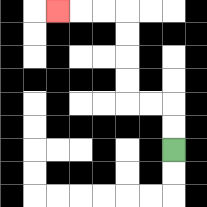{'start': '[7, 6]', 'end': '[2, 0]', 'path_directions': 'U,U,L,L,U,U,U,U,L,L,L', 'path_coordinates': '[[7, 6], [7, 5], [7, 4], [6, 4], [5, 4], [5, 3], [5, 2], [5, 1], [5, 0], [4, 0], [3, 0], [2, 0]]'}